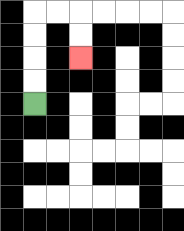{'start': '[1, 4]', 'end': '[3, 2]', 'path_directions': 'U,U,U,U,R,R,D,D', 'path_coordinates': '[[1, 4], [1, 3], [1, 2], [1, 1], [1, 0], [2, 0], [3, 0], [3, 1], [3, 2]]'}